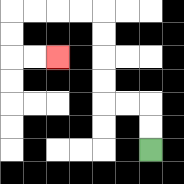{'start': '[6, 6]', 'end': '[2, 2]', 'path_directions': 'U,U,L,L,U,U,U,U,L,L,L,L,D,D,R,R', 'path_coordinates': '[[6, 6], [6, 5], [6, 4], [5, 4], [4, 4], [4, 3], [4, 2], [4, 1], [4, 0], [3, 0], [2, 0], [1, 0], [0, 0], [0, 1], [0, 2], [1, 2], [2, 2]]'}